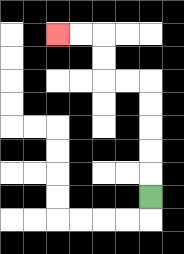{'start': '[6, 8]', 'end': '[2, 1]', 'path_directions': 'U,U,U,U,U,L,L,U,U,L,L', 'path_coordinates': '[[6, 8], [6, 7], [6, 6], [6, 5], [6, 4], [6, 3], [5, 3], [4, 3], [4, 2], [4, 1], [3, 1], [2, 1]]'}